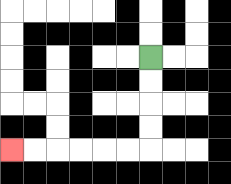{'start': '[6, 2]', 'end': '[0, 6]', 'path_directions': 'D,D,D,D,L,L,L,L,L,L', 'path_coordinates': '[[6, 2], [6, 3], [6, 4], [6, 5], [6, 6], [5, 6], [4, 6], [3, 6], [2, 6], [1, 6], [0, 6]]'}